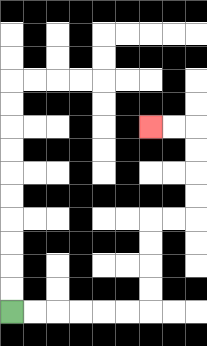{'start': '[0, 13]', 'end': '[6, 5]', 'path_directions': 'R,R,R,R,R,R,U,U,U,U,R,R,U,U,U,U,L,L', 'path_coordinates': '[[0, 13], [1, 13], [2, 13], [3, 13], [4, 13], [5, 13], [6, 13], [6, 12], [6, 11], [6, 10], [6, 9], [7, 9], [8, 9], [8, 8], [8, 7], [8, 6], [8, 5], [7, 5], [6, 5]]'}